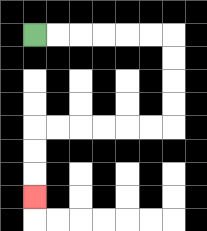{'start': '[1, 1]', 'end': '[1, 8]', 'path_directions': 'R,R,R,R,R,R,D,D,D,D,L,L,L,L,L,L,D,D,D', 'path_coordinates': '[[1, 1], [2, 1], [3, 1], [4, 1], [5, 1], [6, 1], [7, 1], [7, 2], [7, 3], [7, 4], [7, 5], [6, 5], [5, 5], [4, 5], [3, 5], [2, 5], [1, 5], [1, 6], [1, 7], [1, 8]]'}